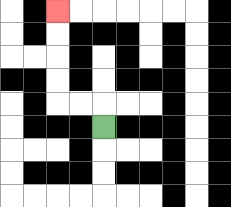{'start': '[4, 5]', 'end': '[2, 0]', 'path_directions': 'U,L,L,U,U,U,U', 'path_coordinates': '[[4, 5], [4, 4], [3, 4], [2, 4], [2, 3], [2, 2], [2, 1], [2, 0]]'}